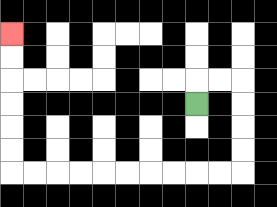{'start': '[8, 4]', 'end': '[0, 1]', 'path_directions': 'U,R,R,D,D,D,D,L,L,L,L,L,L,L,L,L,L,U,U,U,U,U,U', 'path_coordinates': '[[8, 4], [8, 3], [9, 3], [10, 3], [10, 4], [10, 5], [10, 6], [10, 7], [9, 7], [8, 7], [7, 7], [6, 7], [5, 7], [4, 7], [3, 7], [2, 7], [1, 7], [0, 7], [0, 6], [0, 5], [0, 4], [0, 3], [0, 2], [0, 1]]'}